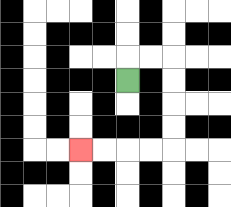{'start': '[5, 3]', 'end': '[3, 6]', 'path_directions': 'U,R,R,D,D,D,D,L,L,L,L', 'path_coordinates': '[[5, 3], [5, 2], [6, 2], [7, 2], [7, 3], [7, 4], [7, 5], [7, 6], [6, 6], [5, 6], [4, 6], [3, 6]]'}